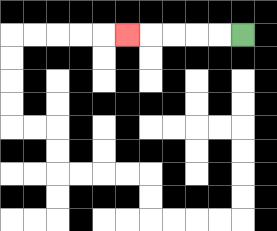{'start': '[10, 1]', 'end': '[5, 1]', 'path_directions': 'L,L,L,L,L', 'path_coordinates': '[[10, 1], [9, 1], [8, 1], [7, 1], [6, 1], [5, 1]]'}